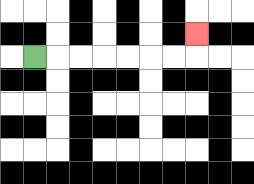{'start': '[1, 2]', 'end': '[8, 1]', 'path_directions': 'R,R,R,R,R,R,R,U', 'path_coordinates': '[[1, 2], [2, 2], [3, 2], [4, 2], [5, 2], [6, 2], [7, 2], [8, 2], [8, 1]]'}